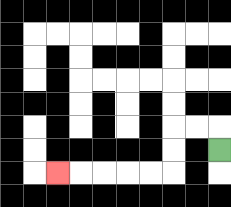{'start': '[9, 6]', 'end': '[2, 7]', 'path_directions': 'U,L,L,D,D,L,L,L,L,L', 'path_coordinates': '[[9, 6], [9, 5], [8, 5], [7, 5], [7, 6], [7, 7], [6, 7], [5, 7], [4, 7], [3, 7], [2, 7]]'}